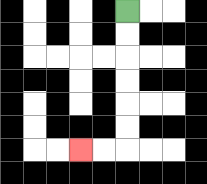{'start': '[5, 0]', 'end': '[3, 6]', 'path_directions': 'D,D,D,D,D,D,L,L', 'path_coordinates': '[[5, 0], [5, 1], [5, 2], [5, 3], [5, 4], [5, 5], [5, 6], [4, 6], [3, 6]]'}